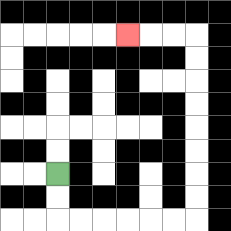{'start': '[2, 7]', 'end': '[5, 1]', 'path_directions': 'D,D,R,R,R,R,R,R,U,U,U,U,U,U,U,U,L,L,L', 'path_coordinates': '[[2, 7], [2, 8], [2, 9], [3, 9], [4, 9], [5, 9], [6, 9], [7, 9], [8, 9], [8, 8], [8, 7], [8, 6], [8, 5], [8, 4], [8, 3], [8, 2], [8, 1], [7, 1], [6, 1], [5, 1]]'}